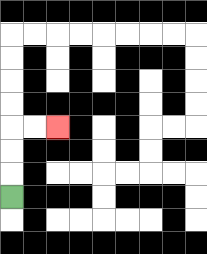{'start': '[0, 8]', 'end': '[2, 5]', 'path_directions': 'U,U,U,R,R', 'path_coordinates': '[[0, 8], [0, 7], [0, 6], [0, 5], [1, 5], [2, 5]]'}